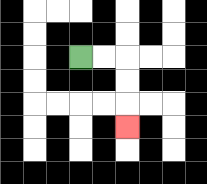{'start': '[3, 2]', 'end': '[5, 5]', 'path_directions': 'R,R,D,D,D', 'path_coordinates': '[[3, 2], [4, 2], [5, 2], [5, 3], [5, 4], [5, 5]]'}